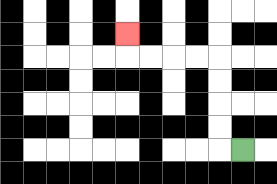{'start': '[10, 6]', 'end': '[5, 1]', 'path_directions': 'L,U,U,U,U,L,L,L,L,U', 'path_coordinates': '[[10, 6], [9, 6], [9, 5], [9, 4], [9, 3], [9, 2], [8, 2], [7, 2], [6, 2], [5, 2], [5, 1]]'}